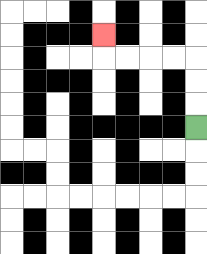{'start': '[8, 5]', 'end': '[4, 1]', 'path_directions': 'U,U,U,L,L,L,L,U', 'path_coordinates': '[[8, 5], [8, 4], [8, 3], [8, 2], [7, 2], [6, 2], [5, 2], [4, 2], [4, 1]]'}